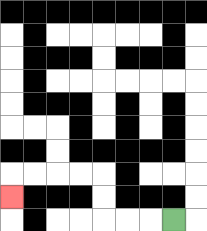{'start': '[7, 9]', 'end': '[0, 8]', 'path_directions': 'L,L,L,U,U,L,L,L,L,D', 'path_coordinates': '[[7, 9], [6, 9], [5, 9], [4, 9], [4, 8], [4, 7], [3, 7], [2, 7], [1, 7], [0, 7], [0, 8]]'}